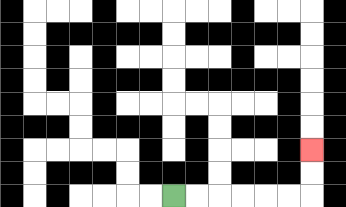{'start': '[7, 8]', 'end': '[13, 6]', 'path_directions': 'R,R,R,R,R,R,U,U', 'path_coordinates': '[[7, 8], [8, 8], [9, 8], [10, 8], [11, 8], [12, 8], [13, 8], [13, 7], [13, 6]]'}